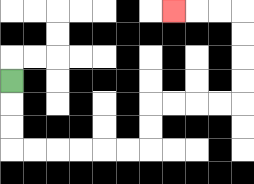{'start': '[0, 3]', 'end': '[7, 0]', 'path_directions': 'D,D,D,R,R,R,R,R,R,U,U,R,R,R,R,U,U,U,U,L,L,L', 'path_coordinates': '[[0, 3], [0, 4], [0, 5], [0, 6], [1, 6], [2, 6], [3, 6], [4, 6], [5, 6], [6, 6], [6, 5], [6, 4], [7, 4], [8, 4], [9, 4], [10, 4], [10, 3], [10, 2], [10, 1], [10, 0], [9, 0], [8, 0], [7, 0]]'}